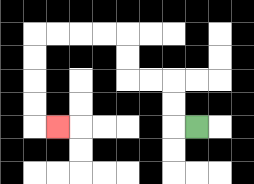{'start': '[8, 5]', 'end': '[2, 5]', 'path_directions': 'L,U,U,L,L,U,U,L,L,L,L,D,D,D,D,R', 'path_coordinates': '[[8, 5], [7, 5], [7, 4], [7, 3], [6, 3], [5, 3], [5, 2], [5, 1], [4, 1], [3, 1], [2, 1], [1, 1], [1, 2], [1, 3], [1, 4], [1, 5], [2, 5]]'}